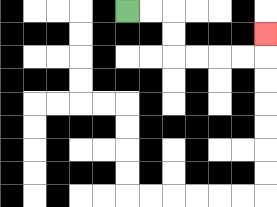{'start': '[5, 0]', 'end': '[11, 1]', 'path_directions': 'R,R,D,D,R,R,R,R,U', 'path_coordinates': '[[5, 0], [6, 0], [7, 0], [7, 1], [7, 2], [8, 2], [9, 2], [10, 2], [11, 2], [11, 1]]'}